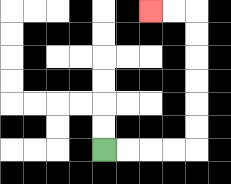{'start': '[4, 6]', 'end': '[6, 0]', 'path_directions': 'R,R,R,R,U,U,U,U,U,U,L,L', 'path_coordinates': '[[4, 6], [5, 6], [6, 6], [7, 6], [8, 6], [8, 5], [8, 4], [8, 3], [8, 2], [8, 1], [8, 0], [7, 0], [6, 0]]'}